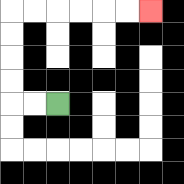{'start': '[2, 4]', 'end': '[6, 0]', 'path_directions': 'L,L,U,U,U,U,R,R,R,R,R,R', 'path_coordinates': '[[2, 4], [1, 4], [0, 4], [0, 3], [0, 2], [0, 1], [0, 0], [1, 0], [2, 0], [3, 0], [4, 0], [5, 0], [6, 0]]'}